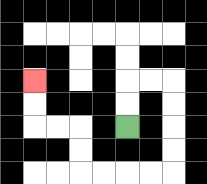{'start': '[5, 5]', 'end': '[1, 3]', 'path_directions': 'U,U,R,R,D,D,D,D,L,L,L,L,U,U,L,L,U,U', 'path_coordinates': '[[5, 5], [5, 4], [5, 3], [6, 3], [7, 3], [7, 4], [7, 5], [7, 6], [7, 7], [6, 7], [5, 7], [4, 7], [3, 7], [3, 6], [3, 5], [2, 5], [1, 5], [1, 4], [1, 3]]'}